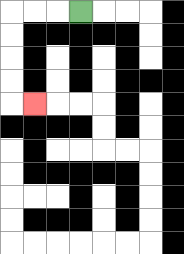{'start': '[3, 0]', 'end': '[1, 4]', 'path_directions': 'L,L,L,D,D,D,D,R', 'path_coordinates': '[[3, 0], [2, 0], [1, 0], [0, 0], [0, 1], [0, 2], [0, 3], [0, 4], [1, 4]]'}